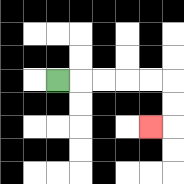{'start': '[2, 3]', 'end': '[6, 5]', 'path_directions': 'R,R,R,R,R,D,D,L', 'path_coordinates': '[[2, 3], [3, 3], [4, 3], [5, 3], [6, 3], [7, 3], [7, 4], [7, 5], [6, 5]]'}